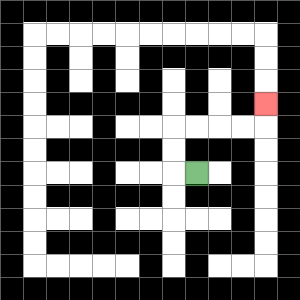{'start': '[8, 7]', 'end': '[11, 4]', 'path_directions': 'L,U,U,R,R,R,R,U', 'path_coordinates': '[[8, 7], [7, 7], [7, 6], [7, 5], [8, 5], [9, 5], [10, 5], [11, 5], [11, 4]]'}